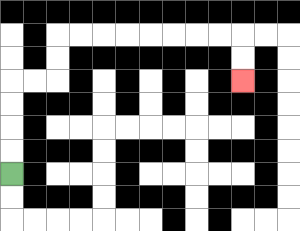{'start': '[0, 7]', 'end': '[10, 3]', 'path_directions': 'U,U,U,U,R,R,U,U,R,R,R,R,R,R,R,R,D,D', 'path_coordinates': '[[0, 7], [0, 6], [0, 5], [0, 4], [0, 3], [1, 3], [2, 3], [2, 2], [2, 1], [3, 1], [4, 1], [5, 1], [6, 1], [7, 1], [8, 1], [9, 1], [10, 1], [10, 2], [10, 3]]'}